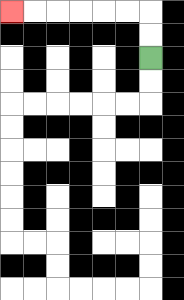{'start': '[6, 2]', 'end': '[0, 0]', 'path_directions': 'U,U,L,L,L,L,L,L', 'path_coordinates': '[[6, 2], [6, 1], [6, 0], [5, 0], [4, 0], [3, 0], [2, 0], [1, 0], [0, 0]]'}